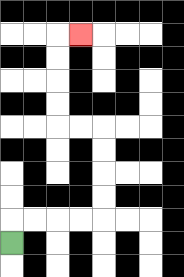{'start': '[0, 10]', 'end': '[3, 1]', 'path_directions': 'U,R,R,R,R,U,U,U,U,L,L,U,U,U,U,R', 'path_coordinates': '[[0, 10], [0, 9], [1, 9], [2, 9], [3, 9], [4, 9], [4, 8], [4, 7], [4, 6], [4, 5], [3, 5], [2, 5], [2, 4], [2, 3], [2, 2], [2, 1], [3, 1]]'}